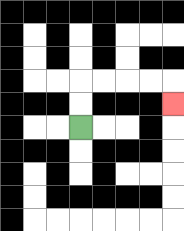{'start': '[3, 5]', 'end': '[7, 4]', 'path_directions': 'U,U,R,R,R,R,D', 'path_coordinates': '[[3, 5], [3, 4], [3, 3], [4, 3], [5, 3], [6, 3], [7, 3], [7, 4]]'}